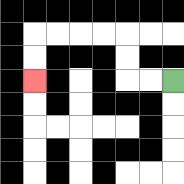{'start': '[7, 3]', 'end': '[1, 3]', 'path_directions': 'L,L,U,U,L,L,L,L,D,D', 'path_coordinates': '[[7, 3], [6, 3], [5, 3], [5, 2], [5, 1], [4, 1], [3, 1], [2, 1], [1, 1], [1, 2], [1, 3]]'}